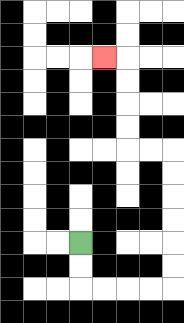{'start': '[3, 10]', 'end': '[4, 2]', 'path_directions': 'D,D,R,R,R,R,U,U,U,U,U,U,L,L,U,U,U,U,L', 'path_coordinates': '[[3, 10], [3, 11], [3, 12], [4, 12], [5, 12], [6, 12], [7, 12], [7, 11], [7, 10], [7, 9], [7, 8], [7, 7], [7, 6], [6, 6], [5, 6], [5, 5], [5, 4], [5, 3], [5, 2], [4, 2]]'}